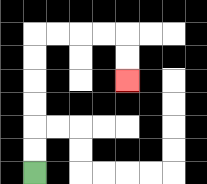{'start': '[1, 7]', 'end': '[5, 3]', 'path_directions': 'U,U,U,U,U,U,R,R,R,R,D,D', 'path_coordinates': '[[1, 7], [1, 6], [1, 5], [1, 4], [1, 3], [1, 2], [1, 1], [2, 1], [3, 1], [4, 1], [5, 1], [5, 2], [5, 3]]'}